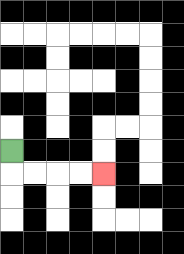{'start': '[0, 6]', 'end': '[4, 7]', 'path_directions': 'D,R,R,R,R', 'path_coordinates': '[[0, 6], [0, 7], [1, 7], [2, 7], [3, 7], [4, 7]]'}